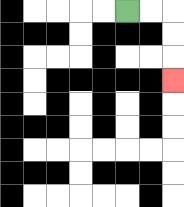{'start': '[5, 0]', 'end': '[7, 3]', 'path_directions': 'R,R,D,D,D', 'path_coordinates': '[[5, 0], [6, 0], [7, 0], [7, 1], [7, 2], [7, 3]]'}